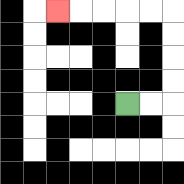{'start': '[5, 4]', 'end': '[2, 0]', 'path_directions': 'R,R,U,U,U,U,L,L,L,L,L', 'path_coordinates': '[[5, 4], [6, 4], [7, 4], [7, 3], [7, 2], [7, 1], [7, 0], [6, 0], [5, 0], [4, 0], [3, 0], [2, 0]]'}